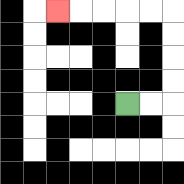{'start': '[5, 4]', 'end': '[2, 0]', 'path_directions': 'R,R,U,U,U,U,L,L,L,L,L', 'path_coordinates': '[[5, 4], [6, 4], [7, 4], [7, 3], [7, 2], [7, 1], [7, 0], [6, 0], [5, 0], [4, 0], [3, 0], [2, 0]]'}